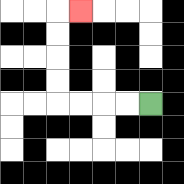{'start': '[6, 4]', 'end': '[3, 0]', 'path_directions': 'L,L,L,L,U,U,U,U,R', 'path_coordinates': '[[6, 4], [5, 4], [4, 4], [3, 4], [2, 4], [2, 3], [2, 2], [2, 1], [2, 0], [3, 0]]'}